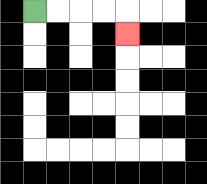{'start': '[1, 0]', 'end': '[5, 1]', 'path_directions': 'R,R,R,R,D', 'path_coordinates': '[[1, 0], [2, 0], [3, 0], [4, 0], [5, 0], [5, 1]]'}